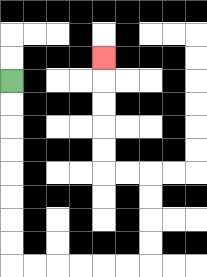{'start': '[0, 3]', 'end': '[4, 2]', 'path_directions': 'D,D,D,D,D,D,D,D,R,R,R,R,R,R,U,U,U,U,L,L,U,U,U,U,U', 'path_coordinates': '[[0, 3], [0, 4], [0, 5], [0, 6], [0, 7], [0, 8], [0, 9], [0, 10], [0, 11], [1, 11], [2, 11], [3, 11], [4, 11], [5, 11], [6, 11], [6, 10], [6, 9], [6, 8], [6, 7], [5, 7], [4, 7], [4, 6], [4, 5], [4, 4], [4, 3], [4, 2]]'}